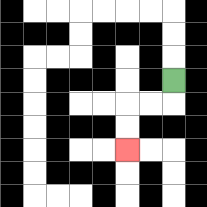{'start': '[7, 3]', 'end': '[5, 6]', 'path_directions': 'D,L,L,D,D', 'path_coordinates': '[[7, 3], [7, 4], [6, 4], [5, 4], [5, 5], [5, 6]]'}